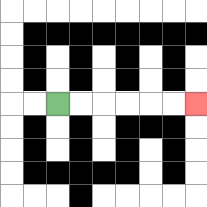{'start': '[2, 4]', 'end': '[8, 4]', 'path_directions': 'R,R,R,R,R,R', 'path_coordinates': '[[2, 4], [3, 4], [4, 4], [5, 4], [6, 4], [7, 4], [8, 4]]'}